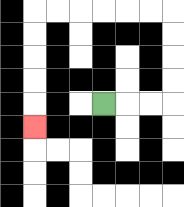{'start': '[4, 4]', 'end': '[1, 5]', 'path_directions': 'R,R,R,U,U,U,U,L,L,L,L,L,L,D,D,D,D,D', 'path_coordinates': '[[4, 4], [5, 4], [6, 4], [7, 4], [7, 3], [7, 2], [7, 1], [7, 0], [6, 0], [5, 0], [4, 0], [3, 0], [2, 0], [1, 0], [1, 1], [1, 2], [1, 3], [1, 4], [1, 5]]'}